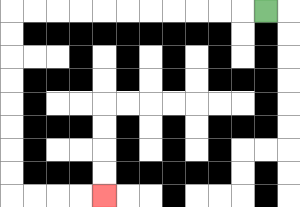{'start': '[11, 0]', 'end': '[4, 8]', 'path_directions': 'L,L,L,L,L,L,L,L,L,L,L,D,D,D,D,D,D,D,D,R,R,R,R', 'path_coordinates': '[[11, 0], [10, 0], [9, 0], [8, 0], [7, 0], [6, 0], [5, 0], [4, 0], [3, 0], [2, 0], [1, 0], [0, 0], [0, 1], [0, 2], [0, 3], [0, 4], [0, 5], [0, 6], [0, 7], [0, 8], [1, 8], [2, 8], [3, 8], [4, 8]]'}